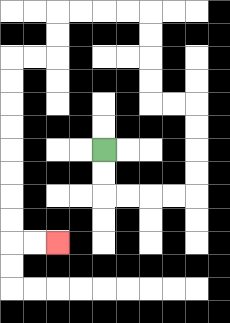{'start': '[4, 6]', 'end': '[2, 10]', 'path_directions': 'D,D,R,R,R,R,U,U,U,U,L,L,U,U,U,U,L,L,L,L,D,D,L,L,D,D,D,D,D,D,D,D,R,R', 'path_coordinates': '[[4, 6], [4, 7], [4, 8], [5, 8], [6, 8], [7, 8], [8, 8], [8, 7], [8, 6], [8, 5], [8, 4], [7, 4], [6, 4], [6, 3], [6, 2], [6, 1], [6, 0], [5, 0], [4, 0], [3, 0], [2, 0], [2, 1], [2, 2], [1, 2], [0, 2], [0, 3], [0, 4], [0, 5], [0, 6], [0, 7], [0, 8], [0, 9], [0, 10], [1, 10], [2, 10]]'}